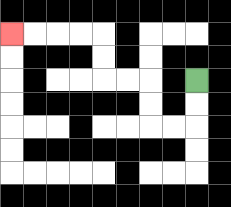{'start': '[8, 3]', 'end': '[0, 1]', 'path_directions': 'D,D,L,L,U,U,L,L,U,U,L,L,L,L', 'path_coordinates': '[[8, 3], [8, 4], [8, 5], [7, 5], [6, 5], [6, 4], [6, 3], [5, 3], [4, 3], [4, 2], [4, 1], [3, 1], [2, 1], [1, 1], [0, 1]]'}